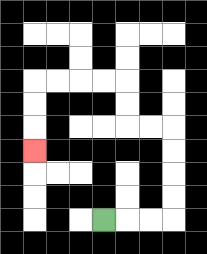{'start': '[4, 9]', 'end': '[1, 6]', 'path_directions': 'R,R,R,U,U,U,U,L,L,U,U,L,L,L,L,D,D,D', 'path_coordinates': '[[4, 9], [5, 9], [6, 9], [7, 9], [7, 8], [7, 7], [7, 6], [7, 5], [6, 5], [5, 5], [5, 4], [5, 3], [4, 3], [3, 3], [2, 3], [1, 3], [1, 4], [1, 5], [1, 6]]'}